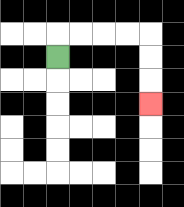{'start': '[2, 2]', 'end': '[6, 4]', 'path_directions': 'U,R,R,R,R,D,D,D', 'path_coordinates': '[[2, 2], [2, 1], [3, 1], [4, 1], [5, 1], [6, 1], [6, 2], [6, 3], [6, 4]]'}